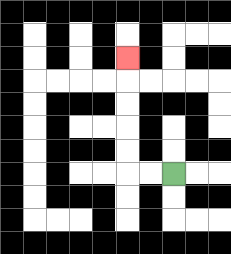{'start': '[7, 7]', 'end': '[5, 2]', 'path_directions': 'L,L,U,U,U,U,U', 'path_coordinates': '[[7, 7], [6, 7], [5, 7], [5, 6], [5, 5], [5, 4], [5, 3], [5, 2]]'}